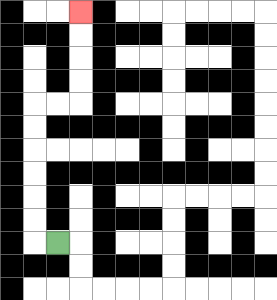{'start': '[2, 10]', 'end': '[3, 0]', 'path_directions': 'L,U,U,U,U,U,U,R,R,U,U,U,U', 'path_coordinates': '[[2, 10], [1, 10], [1, 9], [1, 8], [1, 7], [1, 6], [1, 5], [1, 4], [2, 4], [3, 4], [3, 3], [3, 2], [3, 1], [3, 0]]'}